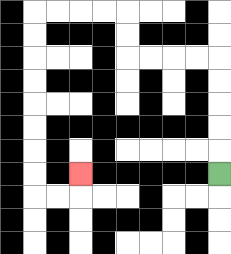{'start': '[9, 7]', 'end': '[3, 7]', 'path_directions': 'U,U,U,U,U,L,L,L,L,U,U,L,L,L,L,D,D,D,D,D,D,D,D,R,R,U', 'path_coordinates': '[[9, 7], [9, 6], [9, 5], [9, 4], [9, 3], [9, 2], [8, 2], [7, 2], [6, 2], [5, 2], [5, 1], [5, 0], [4, 0], [3, 0], [2, 0], [1, 0], [1, 1], [1, 2], [1, 3], [1, 4], [1, 5], [1, 6], [1, 7], [1, 8], [2, 8], [3, 8], [3, 7]]'}